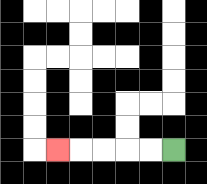{'start': '[7, 6]', 'end': '[2, 6]', 'path_directions': 'L,L,L,L,L', 'path_coordinates': '[[7, 6], [6, 6], [5, 6], [4, 6], [3, 6], [2, 6]]'}